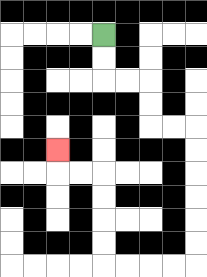{'start': '[4, 1]', 'end': '[2, 6]', 'path_directions': 'D,D,R,R,D,D,R,R,D,D,D,D,D,D,L,L,L,L,U,U,U,U,L,L,U', 'path_coordinates': '[[4, 1], [4, 2], [4, 3], [5, 3], [6, 3], [6, 4], [6, 5], [7, 5], [8, 5], [8, 6], [8, 7], [8, 8], [8, 9], [8, 10], [8, 11], [7, 11], [6, 11], [5, 11], [4, 11], [4, 10], [4, 9], [4, 8], [4, 7], [3, 7], [2, 7], [2, 6]]'}